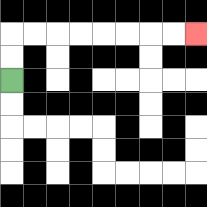{'start': '[0, 3]', 'end': '[8, 1]', 'path_directions': 'U,U,R,R,R,R,R,R,R,R', 'path_coordinates': '[[0, 3], [0, 2], [0, 1], [1, 1], [2, 1], [3, 1], [4, 1], [5, 1], [6, 1], [7, 1], [8, 1]]'}